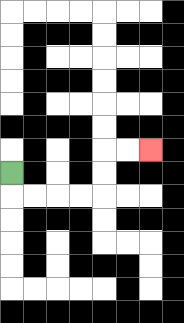{'start': '[0, 7]', 'end': '[6, 6]', 'path_directions': 'D,R,R,R,R,U,U,R,R', 'path_coordinates': '[[0, 7], [0, 8], [1, 8], [2, 8], [3, 8], [4, 8], [4, 7], [4, 6], [5, 6], [6, 6]]'}